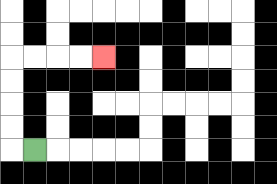{'start': '[1, 6]', 'end': '[4, 2]', 'path_directions': 'L,U,U,U,U,R,R,R,R', 'path_coordinates': '[[1, 6], [0, 6], [0, 5], [0, 4], [0, 3], [0, 2], [1, 2], [2, 2], [3, 2], [4, 2]]'}